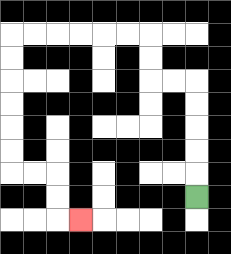{'start': '[8, 8]', 'end': '[3, 9]', 'path_directions': 'U,U,U,U,U,L,L,U,U,L,L,L,L,L,L,D,D,D,D,D,D,R,R,D,D,R', 'path_coordinates': '[[8, 8], [8, 7], [8, 6], [8, 5], [8, 4], [8, 3], [7, 3], [6, 3], [6, 2], [6, 1], [5, 1], [4, 1], [3, 1], [2, 1], [1, 1], [0, 1], [0, 2], [0, 3], [0, 4], [0, 5], [0, 6], [0, 7], [1, 7], [2, 7], [2, 8], [2, 9], [3, 9]]'}